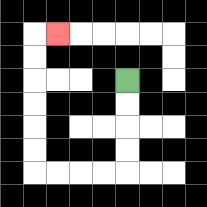{'start': '[5, 3]', 'end': '[2, 1]', 'path_directions': 'D,D,D,D,L,L,L,L,U,U,U,U,U,U,R', 'path_coordinates': '[[5, 3], [5, 4], [5, 5], [5, 6], [5, 7], [4, 7], [3, 7], [2, 7], [1, 7], [1, 6], [1, 5], [1, 4], [1, 3], [1, 2], [1, 1], [2, 1]]'}